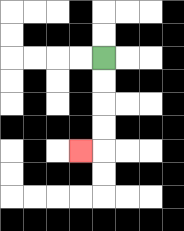{'start': '[4, 2]', 'end': '[3, 6]', 'path_directions': 'D,D,D,D,L', 'path_coordinates': '[[4, 2], [4, 3], [4, 4], [4, 5], [4, 6], [3, 6]]'}